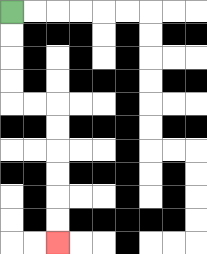{'start': '[0, 0]', 'end': '[2, 10]', 'path_directions': 'D,D,D,D,R,R,D,D,D,D,D,D', 'path_coordinates': '[[0, 0], [0, 1], [0, 2], [0, 3], [0, 4], [1, 4], [2, 4], [2, 5], [2, 6], [2, 7], [2, 8], [2, 9], [2, 10]]'}